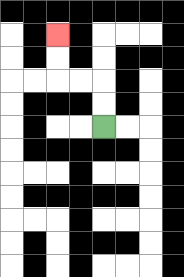{'start': '[4, 5]', 'end': '[2, 1]', 'path_directions': 'U,U,L,L,U,U', 'path_coordinates': '[[4, 5], [4, 4], [4, 3], [3, 3], [2, 3], [2, 2], [2, 1]]'}